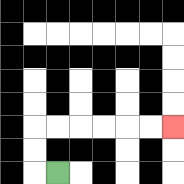{'start': '[2, 7]', 'end': '[7, 5]', 'path_directions': 'L,U,U,R,R,R,R,R,R', 'path_coordinates': '[[2, 7], [1, 7], [1, 6], [1, 5], [2, 5], [3, 5], [4, 5], [5, 5], [6, 5], [7, 5]]'}